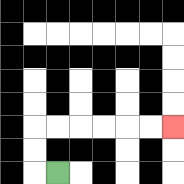{'start': '[2, 7]', 'end': '[7, 5]', 'path_directions': 'L,U,U,R,R,R,R,R,R', 'path_coordinates': '[[2, 7], [1, 7], [1, 6], [1, 5], [2, 5], [3, 5], [4, 5], [5, 5], [6, 5], [7, 5]]'}